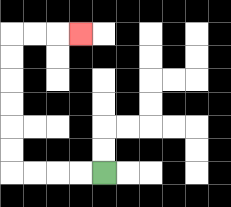{'start': '[4, 7]', 'end': '[3, 1]', 'path_directions': 'L,L,L,L,U,U,U,U,U,U,R,R,R', 'path_coordinates': '[[4, 7], [3, 7], [2, 7], [1, 7], [0, 7], [0, 6], [0, 5], [0, 4], [0, 3], [0, 2], [0, 1], [1, 1], [2, 1], [3, 1]]'}